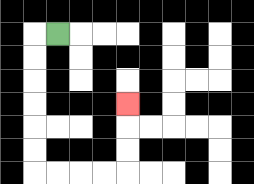{'start': '[2, 1]', 'end': '[5, 4]', 'path_directions': 'L,D,D,D,D,D,D,R,R,R,R,U,U,U', 'path_coordinates': '[[2, 1], [1, 1], [1, 2], [1, 3], [1, 4], [1, 5], [1, 6], [1, 7], [2, 7], [3, 7], [4, 7], [5, 7], [5, 6], [5, 5], [5, 4]]'}